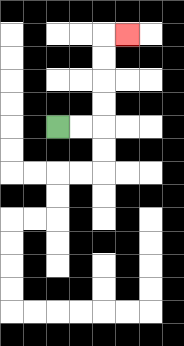{'start': '[2, 5]', 'end': '[5, 1]', 'path_directions': 'R,R,U,U,U,U,R', 'path_coordinates': '[[2, 5], [3, 5], [4, 5], [4, 4], [4, 3], [4, 2], [4, 1], [5, 1]]'}